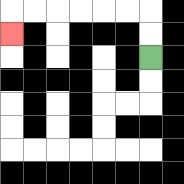{'start': '[6, 2]', 'end': '[0, 1]', 'path_directions': 'U,U,L,L,L,L,L,L,D', 'path_coordinates': '[[6, 2], [6, 1], [6, 0], [5, 0], [4, 0], [3, 0], [2, 0], [1, 0], [0, 0], [0, 1]]'}